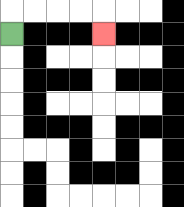{'start': '[0, 1]', 'end': '[4, 1]', 'path_directions': 'U,R,R,R,R,D', 'path_coordinates': '[[0, 1], [0, 0], [1, 0], [2, 0], [3, 0], [4, 0], [4, 1]]'}